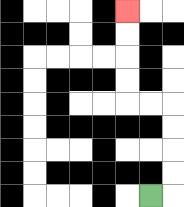{'start': '[6, 8]', 'end': '[5, 0]', 'path_directions': 'R,U,U,U,U,L,L,U,U,U,U', 'path_coordinates': '[[6, 8], [7, 8], [7, 7], [7, 6], [7, 5], [7, 4], [6, 4], [5, 4], [5, 3], [5, 2], [5, 1], [5, 0]]'}